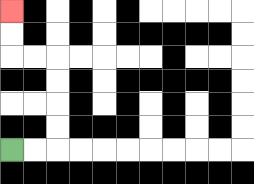{'start': '[0, 6]', 'end': '[0, 0]', 'path_directions': 'R,R,U,U,U,U,L,L,U,U', 'path_coordinates': '[[0, 6], [1, 6], [2, 6], [2, 5], [2, 4], [2, 3], [2, 2], [1, 2], [0, 2], [0, 1], [0, 0]]'}